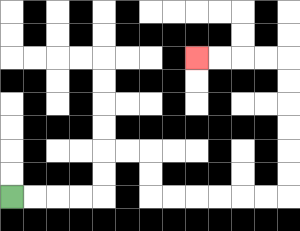{'start': '[0, 8]', 'end': '[8, 2]', 'path_directions': 'R,R,R,R,U,U,R,R,D,D,R,R,R,R,R,R,U,U,U,U,U,U,L,L,L,L', 'path_coordinates': '[[0, 8], [1, 8], [2, 8], [3, 8], [4, 8], [4, 7], [4, 6], [5, 6], [6, 6], [6, 7], [6, 8], [7, 8], [8, 8], [9, 8], [10, 8], [11, 8], [12, 8], [12, 7], [12, 6], [12, 5], [12, 4], [12, 3], [12, 2], [11, 2], [10, 2], [9, 2], [8, 2]]'}